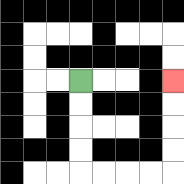{'start': '[3, 3]', 'end': '[7, 3]', 'path_directions': 'D,D,D,D,R,R,R,R,U,U,U,U', 'path_coordinates': '[[3, 3], [3, 4], [3, 5], [3, 6], [3, 7], [4, 7], [5, 7], [6, 7], [7, 7], [7, 6], [7, 5], [7, 4], [7, 3]]'}